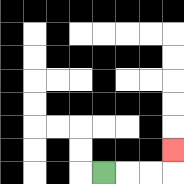{'start': '[4, 7]', 'end': '[7, 6]', 'path_directions': 'R,R,R,U', 'path_coordinates': '[[4, 7], [5, 7], [6, 7], [7, 7], [7, 6]]'}